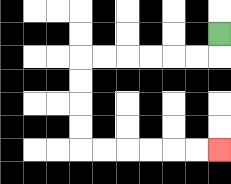{'start': '[9, 1]', 'end': '[9, 6]', 'path_directions': 'D,L,L,L,L,L,L,D,D,D,D,R,R,R,R,R,R', 'path_coordinates': '[[9, 1], [9, 2], [8, 2], [7, 2], [6, 2], [5, 2], [4, 2], [3, 2], [3, 3], [3, 4], [3, 5], [3, 6], [4, 6], [5, 6], [6, 6], [7, 6], [8, 6], [9, 6]]'}